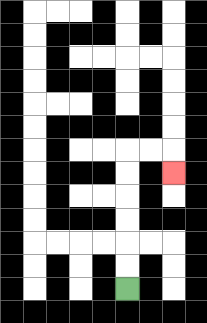{'start': '[5, 12]', 'end': '[7, 7]', 'path_directions': 'U,U,U,U,U,U,R,R,D', 'path_coordinates': '[[5, 12], [5, 11], [5, 10], [5, 9], [5, 8], [5, 7], [5, 6], [6, 6], [7, 6], [7, 7]]'}